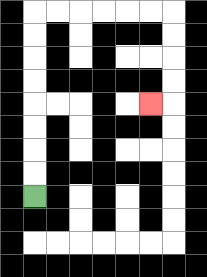{'start': '[1, 8]', 'end': '[6, 4]', 'path_directions': 'U,U,U,U,U,U,U,U,R,R,R,R,R,R,D,D,D,D,L', 'path_coordinates': '[[1, 8], [1, 7], [1, 6], [1, 5], [1, 4], [1, 3], [1, 2], [1, 1], [1, 0], [2, 0], [3, 0], [4, 0], [5, 0], [6, 0], [7, 0], [7, 1], [7, 2], [7, 3], [7, 4], [6, 4]]'}